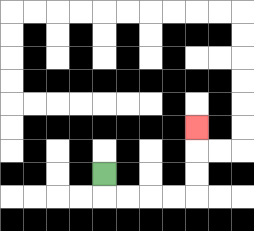{'start': '[4, 7]', 'end': '[8, 5]', 'path_directions': 'D,R,R,R,R,U,U,U', 'path_coordinates': '[[4, 7], [4, 8], [5, 8], [6, 8], [7, 8], [8, 8], [8, 7], [8, 6], [8, 5]]'}